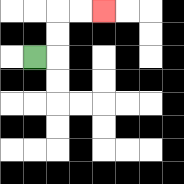{'start': '[1, 2]', 'end': '[4, 0]', 'path_directions': 'R,U,U,R,R', 'path_coordinates': '[[1, 2], [2, 2], [2, 1], [2, 0], [3, 0], [4, 0]]'}